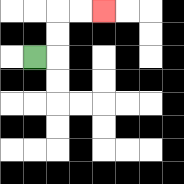{'start': '[1, 2]', 'end': '[4, 0]', 'path_directions': 'R,U,U,R,R', 'path_coordinates': '[[1, 2], [2, 2], [2, 1], [2, 0], [3, 0], [4, 0]]'}